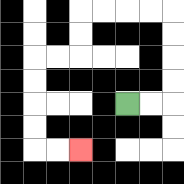{'start': '[5, 4]', 'end': '[3, 6]', 'path_directions': 'R,R,U,U,U,U,L,L,L,L,D,D,L,L,D,D,D,D,R,R', 'path_coordinates': '[[5, 4], [6, 4], [7, 4], [7, 3], [7, 2], [7, 1], [7, 0], [6, 0], [5, 0], [4, 0], [3, 0], [3, 1], [3, 2], [2, 2], [1, 2], [1, 3], [1, 4], [1, 5], [1, 6], [2, 6], [3, 6]]'}